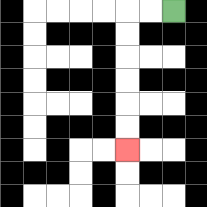{'start': '[7, 0]', 'end': '[5, 6]', 'path_directions': 'L,L,D,D,D,D,D,D', 'path_coordinates': '[[7, 0], [6, 0], [5, 0], [5, 1], [5, 2], [5, 3], [5, 4], [5, 5], [5, 6]]'}